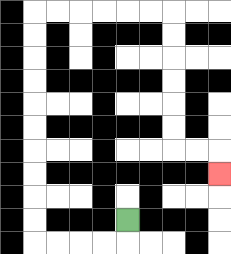{'start': '[5, 9]', 'end': '[9, 7]', 'path_directions': 'D,L,L,L,L,U,U,U,U,U,U,U,U,U,U,R,R,R,R,R,R,D,D,D,D,D,D,R,R,D', 'path_coordinates': '[[5, 9], [5, 10], [4, 10], [3, 10], [2, 10], [1, 10], [1, 9], [1, 8], [1, 7], [1, 6], [1, 5], [1, 4], [1, 3], [1, 2], [1, 1], [1, 0], [2, 0], [3, 0], [4, 0], [5, 0], [6, 0], [7, 0], [7, 1], [7, 2], [7, 3], [7, 4], [7, 5], [7, 6], [8, 6], [9, 6], [9, 7]]'}